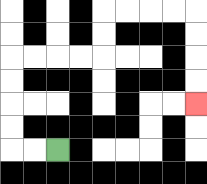{'start': '[2, 6]', 'end': '[8, 4]', 'path_directions': 'L,L,U,U,U,U,R,R,R,R,U,U,R,R,R,R,D,D,D,D', 'path_coordinates': '[[2, 6], [1, 6], [0, 6], [0, 5], [0, 4], [0, 3], [0, 2], [1, 2], [2, 2], [3, 2], [4, 2], [4, 1], [4, 0], [5, 0], [6, 0], [7, 0], [8, 0], [8, 1], [8, 2], [8, 3], [8, 4]]'}